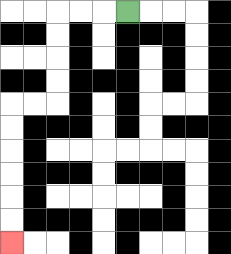{'start': '[5, 0]', 'end': '[0, 10]', 'path_directions': 'L,L,L,D,D,D,D,L,L,D,D,D,D,D,D', 'path_coordinates': '[[5, 0], [4, 0], [3, 0], [2, 0], [2, 1], [2, 2], [2, 3], [2, 4], [1, 4], [0, 4], [0, 5], [0, 6], [0, 7], [0, 8], [0, 9], [0, 10]]'}